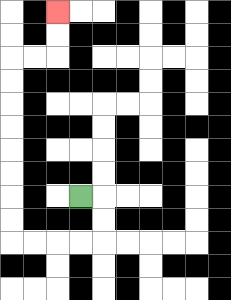{'start': '[3, 8]', 'end': '[2, 0]', 'path_directions': 'R,D,D,L,L,L,L,U,U,U,U,U,U,U,U,R,R,U,U', 'path_coordinates': '[[3, 8], [4, 8], [4, 9], [4, 10], [3, 10], [2, 10], [1, 10], [0, 10], [0, 9], [0, 8], [0, 7], [0, 6], [0, 5], [0, 4], [0, 3], [0, 2], [1, 2], [2, 2], [2, 1], [2, 0]]'}